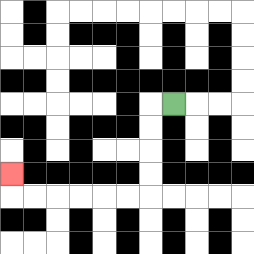{'start': '[7, 4]', 'end': '[0, 7]', 'path_directions': 'L,D,D,D,D,L,L,L,L,L,L,U', 'path_coordinates': '[[7, 4], [6, 4], [6, 5], [6, 6], [6, 7], [6, 8], [5, 8], [4, 8], [3, 8], [2, 8], [1, 8], [0, 8], [0, 7]]'}